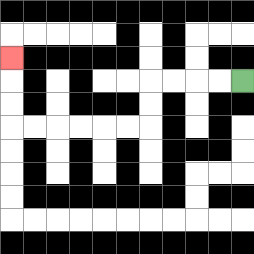{'start': '[10, 3]', 'end': '[0, 2]', 'path_directions': 'L,L,L,L,D,D,L,L,L,L,L,L,U,U,U', 'path_coordinates': '[[10, 3], [9, 3], [8, 3], [7, 3], [6, 3], [6, 4], [6, 5], [5, 5], [4, 5], [3, 5], [2, 5], [1, 5], [0, 5], [0, 4], [0, 3], [0, 2]]'}